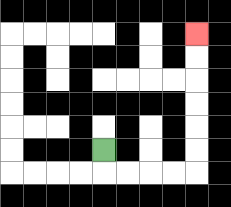{'start': '[4, 6]', 'end': '[8, 1]', 'path_directions': 'D,R,R,R,R,U,U,U,U,U,U', 'path_coordinates': '[[4, 6], [4, 7], [5, 7], [6, 7], [7, 7], [8, 7], [8, 6], [8, 5], [8, 4], [8, 3], [8, 2], [8, 1]]'}